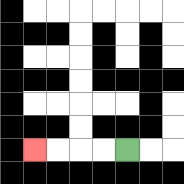{'start': '[5, 6]', 'end': '[1, 6]', 'path_directions': 'L,L,L,L', 'path_coordinates': '[[5, 6], [4, 6], [3, 6], [2, 6], [1, 6]]'}